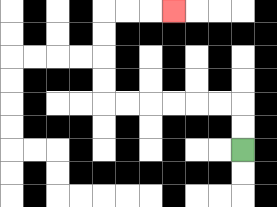{'start': '[10, 6]', 'end': '[7, 0]', 'path_directions': 'U,U,L,L,L,L,L,L,U,U,U,U,R,R,R', 'path_coordinates': '[[10, 6], [10, 5], [10, 4], [9, 4], [8, 4], [7, 4], [6, 4], [5, 4], [4, 4], [4, 3], [4, 2], [4, 1], [4, 0], [5, 0], [6, 0], [7, 0]]'}